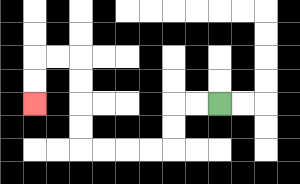{'start': '[9, 4]', 'end': '[1, 4]', 'path_directions': 'L,L,D,D,L,L,L,L,U,U,U,U,L,L,D,D', 'path_coordinates': '[[9, 4], [8, 4], [7, 4], [7, 5], [7, 6], [6, 6], [5, 6], [4, 6], [3, 6], [3, 5], [3, 4], [3, 3], [3, 2], [2, 2], [1, 2], [1, 3], [1, 4]]'}